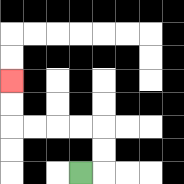{'start': '[3, 7]', 'end': '[0, 3]', 'path_directions': 'R,U,U,L,L,L,L,U,U', 'path_coordinates': '[[3, 7], [4, 7], [4, 6], [4, 5], [3, 5], [2, 5], [1, 5], [0, 5], [0, 4], [0, 3]]'}